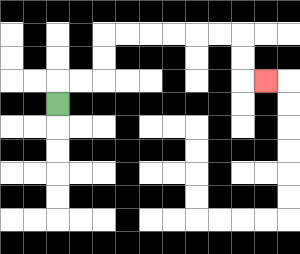{'start': '[2, 4]', 'end': '[11, 3]', 'path_directions': 'U,R,R,U,U,R,R,R,R,R,R,D,D,R', 'path_coordinates': '[[2, 4], [2, 3], [3, 3], [4, 3], [4, 2], [4, 1], [5, 1], [6, 1], [7, 1], [8, 1], [9, 1], [10, 1], [10, 2], [10, 3], [11, 3]]'}